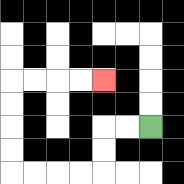{'start': '[6, 5]', 'end': '[4, 3]', 'path_directions': 'L,L,D,D,L,L,L,L,U,U,U,U,R,R,R,R', 'path_coordinates': '[[6, 5], [5, 5], [4, 5], [4, 6], [4, 7], [3, 7], [2, 7], [1, 7], [0, 7], [0, 6], [0, 5], [0, 4], [0, 3], [1, 3], [2, 3], [3, 3], [4, 3]]'}